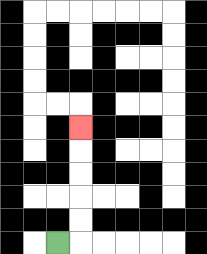{'start': '[2, 10]', 'end': '[3, 5]', 'path_directions': 'R,U,U,U,U,U', 'path_coordinates': '[[2, 10], [3, 10], [3, 9], [3, 8], [3, 7], [3, 6], [3, 5]]'}